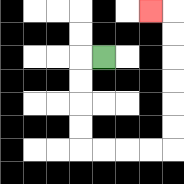{'start': '[4, 2]', 'end': '[6, 0]', 'path_directions': 'L,D,D,D,D,R,R,R,R,U,U,U,U,U,U,L', 'path_coordinates': '[[4, 2], [3, 2], [3, 3], [3, 4], [3, 5], [3, 6], [4, 6], [5, 6], [6, 6], [7, 6], [7, 5], [7, 4], [7, 3], [7, 2], [7, 1], [7, 0], [6, 0]]'}